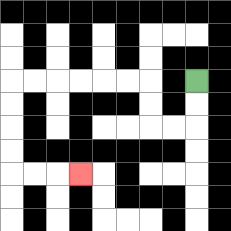{'start': '[8, 3]', 'end': '[3, 7]', 'path_directions': 'D,D,L,L,U,U,L,L,L,L,L,L,D,D,D,D,R,R,R', 'path_coordinates': '[[8, 3], [8, 4], [8, 5], [7, 5], [6, 5], [6, 4], [6, 3], [5, 3], [4, 3], [3, 3], [2, 3], [1, 3], [0, 3], [0, 4], [0, 5], [0, 6], [0, 7], [1, 7], [2, 7], [3, 7]]'}